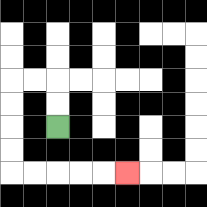{'start': '[2, 5]', 'end': '[5, 7]', 'path_directions': 'U,U,L,L,D,D,D,D,R,R,R,R,R', 'path_coordinates': '[[2, 5], [2, 4], [2, 3], [1, 3], [0, 3], [0, 4], [0, 5], [0, 6], [0, 7], [1, 7], [2, 7], [3, 7], [4, 7], [5, 7]]'}